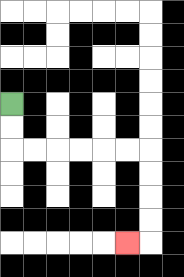{'start': '[0, 4]', 'end': '[5, 10]', 'path_directions': 'D,D,R,R,R,R,R,R,D,D,D,D,L', 'path_coordinates': '[[0, 4], [0, 5], [0, 6], [1, 6], [2, 6], [3, 6], [4, 6], [5, 6], [6, 6], [6, 7], [6, 8], [6, 9], [6, 10], [5, 10]]'}